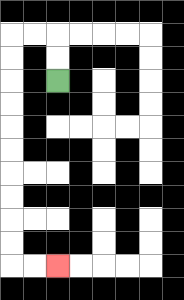{'start': '[2, 3]', 'end': '[2, 11]', 'path_directions': 'U,U,L,L,D,D,D,D,D,D,D,D,D,D,R,R', 'path_coordinates': '[[2, 3], [2, 2], [2, 1], [1, 1], [0, 1], [0, 2], [0, 3], [0, 4], [0, 5], [0, 6], [0, 7], [0, 8], [0, 9], [0, 10], [0, 11], [1, 11], [2, 11]]'}